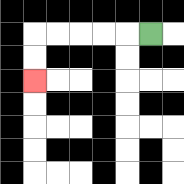{'start': '[6, 1]', 'end': '[1, 3]', 'path_directions': 'L,L,L,L,L,D,D', 'path_coordinates': '[[6, 1], [5, 1], [4, 1], [3, 1], [2, 1], [1, 1], [1, 2], [1, 3]]'}